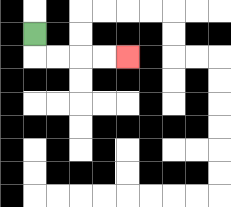{'start': '[1, 1]', 'end': '[5, 2]', 'path_directions': 'D,R,R,R,R', 'path_coordinates': '[[1, 1], [1, 2], [2, 2], [3, 2], [4, 2], [5, 2]]'}